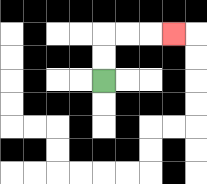{'start': '[4, 3]', 'end': '[7, 1]', 'path_directions': 'U,U,R,R,R', 'path_coordinates': '[[4, 3], [4, 2], [4, 1], [5, 1], [6, 1], [7, 1]]'}